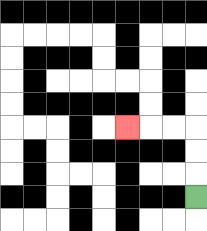{'start': '[8, 8]', 'end': '[5, 5]', 'path_directions': 'U,U,U,L,L,L', 'path_coordinates': '[[8, 8], [8, 7], [8, 6], [8, 5], [7, 5], [6, 5], [5, 5]]'}